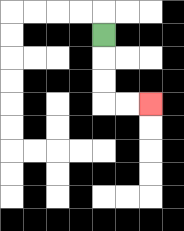{'start': '[4, 1]', 'end': '[6, 4]', 'path_directions': 'D,D,D,R,R', 'path_coordinates': '[[4, 1], [4, 2], [4, 3], [4, 4], [5, 4], [6, 4]]'}